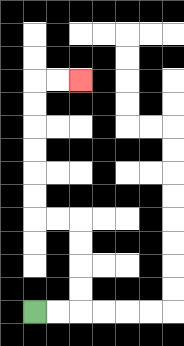{'start': '[1, 13]', 'end': '[3, 3]', 'path_directions': 'R,R,U,U,U,U,L,L,U,U,U,U,U,U,R,R', 'path_coordinates': '[[1, 13], [2, 13], [3, 13], [3, 12], [3, 11], [3, 10], [3, 9], [2, 9], [1, 9], [1, 8], [1, 7], [1, 6], [1, 5], [1, 4], [1, 3], [2, 3], [3, 3]]'}